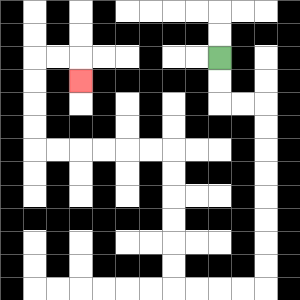{'start': '[9, 2]', 'end': '[3, 3]', 'path_directions': 'D,D,R,R,D,D,D,D,D,D,D,D,L,L,L,L,U,U,U,U,U,U,L,L,L,L,L,L,U,U,U,U,R,R,D', 'path_coordinates': '[[9, 2], [9, 3], [9, 4], [10, 4], [11, 4], [11, 5], [11, 6], [11, 7], [11, 8], [11, 9], [11, 10], [11, 11], [11, 12], [10, 12], [9, 12], [8, 12], [7, 12], [7, 11], [7, 10], [7, 9], [7, 8], [7, 7], [7, 6], [6, 6], [5, 6], [4, 6], [3, 6], [2, 6], [1, 6], [1, 5], [1, 4], [1, 3], [1, 2], [2, 2], [3, 2], [3, 3]]'}